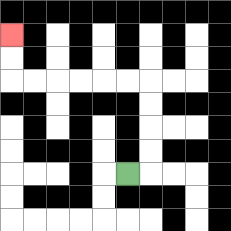{'start': '[5, 7]', 'end': '[0, 1]', 'path_directions': 'R,U,U,U,U,L,L,L,L,L,L,U,U', 'path_coordinates': '[[5, 7], [6, 7], [6, 6], [6, 5], [6, 4], [6, 3], [5, 3], [4, 3], [3, 3], [2, 3], [1, 3], [0, 3], [0, 2], [0, 1]]'}